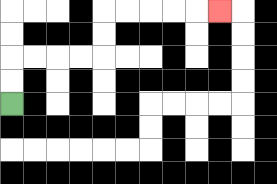{'start': '[0, 4]', 'end': '[9, 0]', 'path_directions': 'U,U,R,R,R,R,U,U,R,R,R,R,R', 'path_coordinates': '[[0, 4], [0, 3], [0, 2], [1, 2], [2, 2], [3, 2], [4, 2], [4, 1], [4, 0], [5, 0], [6, 0], [7, 0], [8, 0], [9, 0]]'}